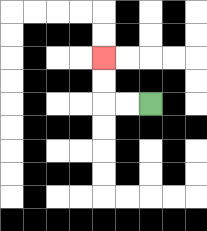{'start': '[6, 4]', 'end': '[4, 2]', 'path_directions': 'L,L,U,U', 'path_coordinates': '[[6, 4], [5, 4], [4, 4], [4, 3], [4, 2]]'}